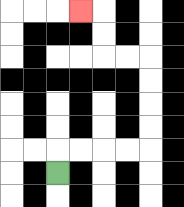{'start': '[2, 7]', 'end': '[3, 0]', 'path_directions': 'U,R,R,R,R,U,U,U,U,L,L,U,U,L', 'path_coordinates': '[[2, 7], [2, 6], [3, 6], [4, 6], [5, 6], [6, 6], [6, 5], [6, 4], [6, 3], [6, 2], [5, 2], [4, 2], [4, 1], [4, 0], [3, 0]]'}